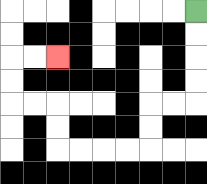{'start': '[8, 0]', 'end': '[2, 2]', 'path_directions': 'D,D,D,D,L,L,D,D,L,L,L,L,U,U,L,L,U,U,R,R', 'path_coordinates': '[[8, 0], [8, 1], [8, 2], [8, 3], [8, 4], [7, 4], [6, 4], [6, 5], [6, 6], [5, 6], [4, 6], [3, 6], [2, 6], [2, 5], [2, 4], [1, 4], [0, 4], [0, 3], [0, 2], [1, 2], [2, 2]]'}